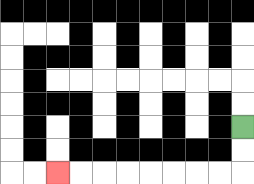{'start': '[10, 5]', 'end': '[2, 7]', 'path_directions': 'D,D,L,L,L,L,L,L,L,L', 'path_coordinates': '[[10, 5], [10, 6], [10, 7], [9, 7], [8, 7], [7, 7], [6, 7], [5, 7], [4, 7], [3, 7], [2, 7]]'}